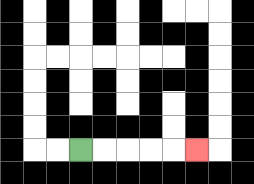{'start': '[3, 6]', 'end': '[8, 6]', 'path_directions': 'R,R,R,R,R', 'path_coordinates': '[[3, 6], [4, 6], [5, 6], [6, 6], [7, 6], [8, 6]]'}